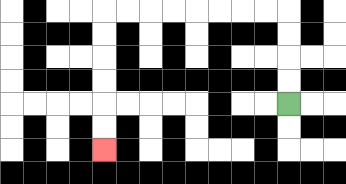{'start': '[12, 4]', 'end': '[4, 6]', 'path_directions': 'U,U,U,U,L,L,L,L,L,L,L,L,D,D,D,D,D,D', 'path_coordinates': '[[12, 4], [12, 3], [12, 2], [12, 1], [12, 0], [11, 0], [10, 0], [9, 0], [8, 0], [7, 0], [6, 0], [5, 0], [4, 0], [4, 1], [4, 2], [4, 3], [4, 4], [4, 5], [4, 6]]'}